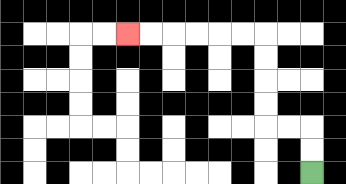{'start': '[13, 7]', 'end': '[5, 1]', 'path_directions': 'U,U,L,L,U,U,U,U,L,L,L,L,L,L', 'path_coordinates': '[[13, 7], [13, 6], [13, 5], [12, 5], [11, 5], [11, 4], [11, 3], [11, 2], [11, 1], [10, 1], [9, 1], [8, 1], [7, 1], [6, 1], [5, 1]]'}